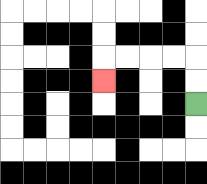{'start': '[8, 4]', 'end': '[4, 3]', 'path_directions': 'U,U,L,L,L,L,D', 'path_coordinates': '[[8, 4], [8, 3], [8, 2], [7, 2], [6, 2], [5, 2], [4, 2], [4, 3]]'}